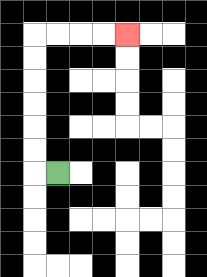{'start': '[2, 7]', 'end': '[5, 1]', 'path_directions': 'L,U,U,U,U,U,U,R,R,R,R', 'path_coordinates': '[[2, 7], [1, 7], [1, 6], [1, 5], [1, 4], [1, 3], [1, 2], [1, 1], [2, 1], [3, 1], [4, 1], [5, 1]]'}